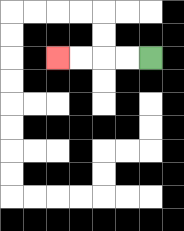{'start': '[6, 2]', 'end': '[2, 2]', 'path_directions': 'L,L,L,L', 'path_coordinates': '[[6, 2], [5, 2], [4, 2], [3, 2], [2, 2]]'}